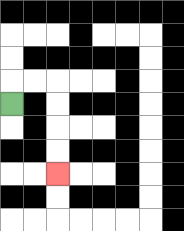{'start': '[0, 4]', 'end': '[2, 7]', 'path_directions': 'U,R,R,D,D,D,D', 'path_coordinates': '[[0, 4], [0, 3], [1, 3], [2, 3], [2, 4], [2, 5], [2, 6], [2, 7]]'}